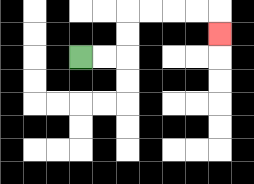{'start': '[3, 2]', 'end': '[9, 1]', 'path_directions': 'R,R,U,U,R,R,R,R,D', 'path_coordinates': '[[3, 2], [4, 2], [5, 2], [5, 1], [5, 0], [6, 0], [7, 0], [8, 0], [9, 0], [9, 1]]'}